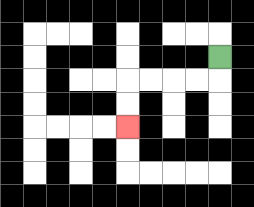{'start': '[9, 2]', 'end': '[5, 5]', 'path_directions': 'D,L,L,L,L,D,D', 'path_coordinates': '[[9, 2], [9, 3], [8, 3], [7, 3], [6, 3], [5, 3], [5, 4], [5, 5]]'}